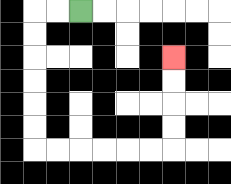{'start': '[3, 0]', 'end': '[7, 2]', 'path_directions': 'L,L,D,D,D,D,D,D,R,R,R,R,R,R,U,U,U,U', 'path_coordinates': '[[3, 0], [2, 0], [1, 0], [1, 1], [1, 2], [1, 3], [1, 4], [1, 5], [1, 6], [2, 6], [3, 6], [4, 6], [5, 6], [6, 6], [7, 6], [7, 5], [7, 4], [7, 3], [7, 2]]'}